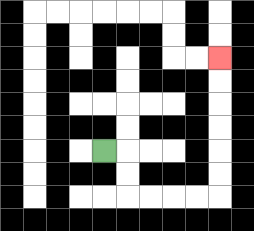{'start': '[4, 6]', 'end': '[9, 2]', 'path_directions': 'R,D,D,R,R,R,R,U,U,U,U,U,U', 'path_coordinates': '[[4, 6], [5, 6], [5, 7], [5, 8], [6, 8], [7, 8], [8, 8], [9, 8], [9, 7], [9, 6], [9, 5], [9, 4], [9, 3], [9, 2]]'}